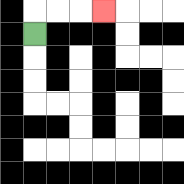{'start': '[1, 1]', 'end': '[4, 0]', 'path_directions': 'U,R,R,R', 'path_coordinates': '[[1, 1], [1, 0], [2, 0], [3, 0], [4, 0]]'}